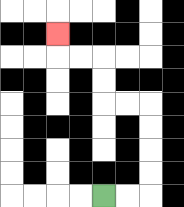{'start': '[4, 8]', 'end': '[2, 1]', 'path_directions': 'R,R,U,U,U,U,L,L,U,U,L,L,U', 'path_coordinates': '[[4, 8], [5, 8], [6, 8], [6, 7], [6, 6], [6, 5], [6, 4], [5, 4], [4, 4], [4, 3], [4, 2], [3, 2], [2, 2], [2, 1]]'}